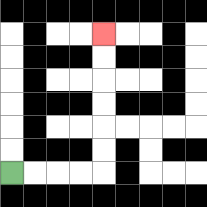{'start': '[0, 7]', 'end': '[4, 1]', 'path_directions': 'R,R,R,R,U,U,U,U,U,U', 'path_coordinates': '[[0, 7], [1, 7], [2, 7], [3, 7], [4, 7], [4, 6], [4, 5], [4, 4], [4, 3], [4, 2], [4, 1]]'}